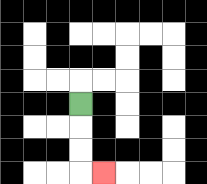{'start': '[3, 4]', 'end': '[4, 7]', 'path_directions': 'D,D,D,R', 'path_coordinates': '[[3, 4], [3, 5], [3, 6], [3, 7], [4, 7]]'}